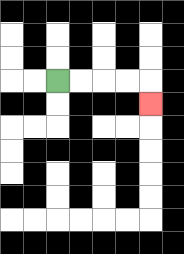{'start': '[2, 3]', 'end': '[6, 4]', 'path_directions': 'R,R,R,R,D', 'path_coordinates': '[[2, 3], [3, 3], [4, 3], [5, 3], [6, 3], [6, 4]]'}